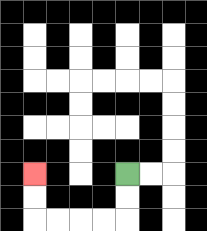{'start': '[5, 7]', 'end': '[1, 7]', 'path_directions': 'D,D,L,L,L,L,U,U', 'path_coordinates': '[[5, 7], [5, 8], [5, 9], [4, 9], [3, 9], [2, 9], [1, 9], [1, 8], [1, 7]]'}